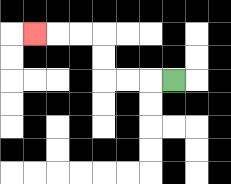{'start': '[7, 3]', 'end': '[1, 1]', 'path_directions': 'L,L,L,U,U,L,L,L', 'path_coordinates': '[[7, 3], [6, 3], [5, 3], [4, 3], [4, 2], [4, 1], [3, 1], [2, 1], [1, 1]]'}